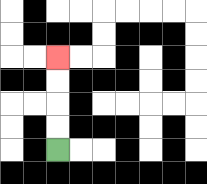{'start': '[2, 6]', 'end': '[2, 2]', 'path_directions': 'U,U,U,U', 'path_coordinates': '[[2, 6], [2, 5], [2, 4], [2, 3], [2, 2]]'}